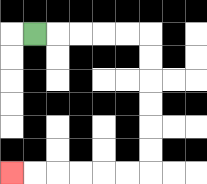{'start': '[1, 1]', 'end': '[0, 7]', 'path_directions': 'R,R,R,R,R,D,D,D,D,D,D,L,L,L,L,L,L', 'path_coordinates': '[[1, 1], [2, 1], [3, 1], [4, 1], [5, 1], [6, 1], [6, 2], [6, 3], [6, 4], [6, 5], [6, 6], [6, 7], [5, 7], [4, 7], [3, 7], [2, 7], [1, 7], [0, 7]]'}